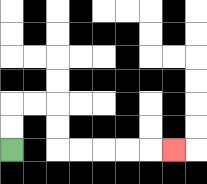{'start': '[0, 6]', 'end': '[7, 6]', 'path_directions': 'U,U,R,R,D,D,R,R,R,R,R', 'path_coordinates': '[[0, 6], [0, 5], [0, 4], [1, 4], [2, 4], [2, 5], [2, 6], [3, 6], [4, 6], [5, 6], [6, 6], [7, 6]]'}